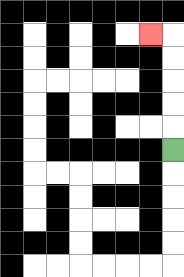{'start': '[7, 6]', 'end': '[6, 1]', 'path_directions': 'U,U,U,U,U,L', 'path_coordinates': '[[7, 6], [7, 5], [7, 4], [7, 3], [7, 2], [7, 1], [6, 1]]'}